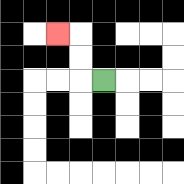{'start': '[4, 3]', 'end': '[2, 1]', 'path_directions': 'L,U,U,L', 'path_coordinates': '[[4, 3], [3, 3], [3, 2], [3, 1], [2, 1]]'}